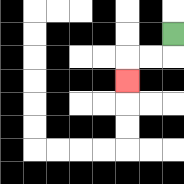{'start': '[7, 1]', 'end': '[5, 3]', 'path_directions': 'D,L,L,D', 'path_coordinates': '[[7, 1], [7, 2], [6, 2], [5, 2], [5, 3]]'}